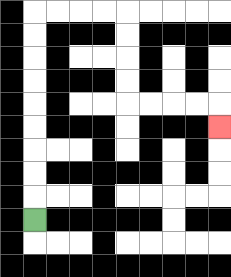{'start': '[1, 9]', 'end': '[9, 5]', 'path_directions': 'U,U,U,U,U,U,U,U,U,R,R,R,R,D,D,D,D,R,R,R,R,D', 'path_coordinates': '[[1, 9], [1, 8], [1, 7], [1, 6], [1, 5], [1, 4], [1, 3], [1, 2], [1, 1], [1, 0], [2, 0], [3, 0], [4, 0], [5, 0], [5, 1], [5, 2], [5, 3], [5, 4], [6, 4], [7, 4], [8, 4], [9, 4], [9, 5]]'}